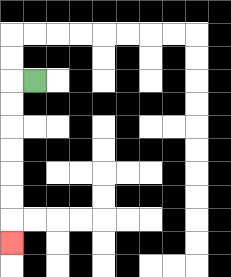{'start': '[1, 3]', 'end': '[0, 10]', 'path_directions': 'L,D,D,D,D,D,D,D', 'path_coordinates': '[[1, 3], [0, 3], [0, 4], [0, 5], [0, 6], [0, 7], [0, 8], [0, 9], [0, 10]]'}